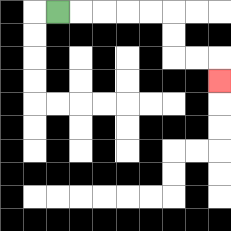{'start': '[2, 0]', 'end': '[9, 3]', 'path_directions': 'R,R,R,R,R,D,D,R,R,D', 'path_coordinates': '[[2, 0], [3, 0], [4, 0], [5, 0], [6, 0], [7, 0], [7, 1], [7, 2], [8, 2], [9, 2], [9, 3]]'}